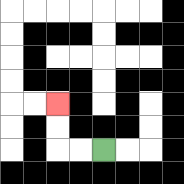{'start': '[4, 6]', 'end': '[2, 4]', 'path_directions': 'L,L,U,U', 'path_coordinates': '[[4, 6], [3, 6], [2, 6], [2, 5], [2, 4]]'}